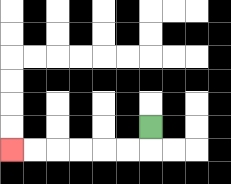{'start': '[6, 5]', 'end': '[0, 6]', 'path_directions': 'D,L,L,L,L,L,L', 'path_coordinates': '[[6, 5], [6, 6], [5, 6], [4, 6], [3, 6], [2, 6], [1, 6], [0, 6]]'}